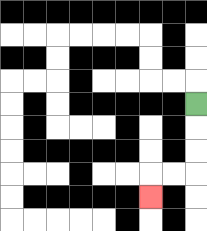{'start': '[8, 4]', 'end': '[6, 8]', 'path_directions': 'D,D,D,L,L,D', 'path_coordinates': '[[8, 4], [8, 5], [8, 6], [8, 7], [7, 7], [6, 7], [6, 8]]'}